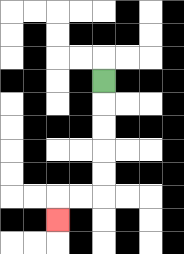{'start': '[4, 3]', 'end': '[2, 9]', 'path_directions': 'D,D,D,D,D,L,L,D', 'path_coordinates': '[[4, 3], [4, 4], [4, 5], [4, 6], [4, 7], [4, 8], [3, 8], [2, 8], [2, 9]]'}